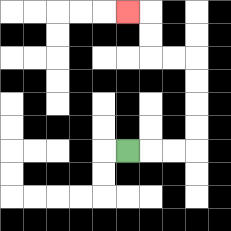{'start': '[5, 6]', 'end': '[5, 0]', 'path_directions': 'R,R,R,U,U,U,U,L,L,U,U,L', 'path_coordinates': '[[5, 6], [6, 6], [7, 6], [8, 6], [8, 5], [8, 4], [8, 3], [8, 2], [7, 2], [6, 2], [6, 1], [6, 0], [5, 0]]'}